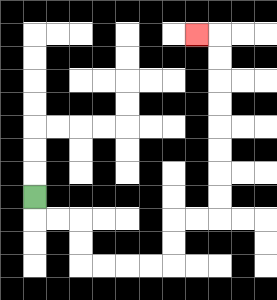{'start': '[1, 8]', 'end': '[8, 1]', 'path_directions': 'D,R,R,D,D,R,R,R,R,U,U,R,R,U,U,U,U,U,U,U,U,L', 'path_coordinates': '[[1, 8], [1, 9], [2, 9], [3, 9], [3, 10], [3, 11], [4, 11], [5, 11], [6, 11], [7, 11], [7, 10], [7, 9], [8, 9], [9, 9], [9, 8], [9, 7], [9, 6], [9, 5], [9, 4], [9, 3], [9, 2], [9, 1], [8, 1]]'}